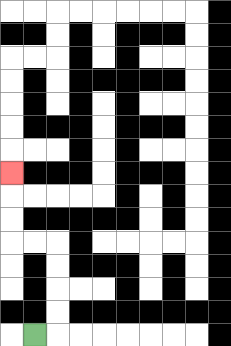{'start': '[1, 14]', 'end': '[0, 7]', 'path_directions': 'R,U,U,U,U,L,L,U,U,U', 'path_coordinates': '[[1, 14], [2, 14], [2, 13], [2, 12], [2, 11], [2, 10], [1, 10], [0, 10], [0, 9], [0, 8], [0, 7]]'}